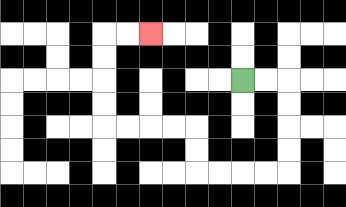{'start': '[10, 3]', 'end': '[6, 1]', 'path_directions': 'R,R,D,D,D,D,L,L,L,L,U,U,L,L,L,L,U,U,U,U,R,R', 'path_coordinates': '[[10, 3], [11, 3], [12, 3], [12, 4], [12, 5], [12, 6], [12, 7], [11, 7], [10, 7], [9, 7], [8, 7], [8, 6], [8, 5], [7, 5], [6, 5], [5, 5], [4, 5], [4, 4], [4, 3], [4, 2], [4, 1], [5, 1], [6, 1]]'}